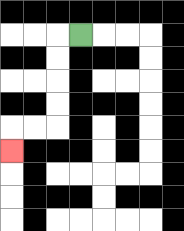{'start': '[3, 1]', 'end': '[0, 6]', 'path_directions': 'L,D,D,D,D,L,L,D', 'path_coordinates': '[[3, 1], [2, 1], [2, 2], [2, 3], [2, 4], [2, 5], [1, 5], [0, 5], [0, 6]]'}